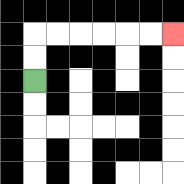{'start': '[1, 3]', 'end': '[7, 1]', 'path_directions': 'U,U,R,R,R,R,R,R', 'path_coordinates': '[[1, 3], [1, 2], [1, 1], [2, 1], [3, 1], [4, 1], [5, 1], [6, 1], [7, 1]]'}